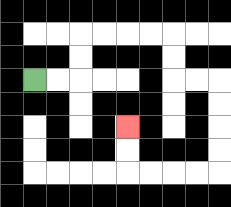{'start': '[1, 3]', 'end': '[5, 5]', 'path_directions': 'R,R,U,U,R,R,R,R,D,D,R,R,D,D,D,D,L,L,L,L,U,U', 'path_coordinates': '[[1, 3], [2, 3], [3, 3], [3, 2], [3, 1], [4, 1], [5, 1], [6, 1], [7, 1], [7, 2], [7, 3], [8, 3], [9, 3], [9, 4], [9, 5], [9, 6], [9, 7], [8, 7], [7, 7], [6, 7], [5, 7], [5, 6], [5, 5]]'}